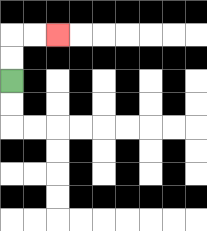{'start': '[0, 3]', 'end': '[2, 1]', 'path_directions': 'U,U,R,R', 'path_coordinates': '[[0, 3], [0, 2], [0, 1], [1, 1], [2, 1]]'}